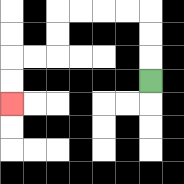{'start': '[6, 3]', 'end': '[0, 4]', 'path_directions': 'U,U,U,L,L,L,L,D,D,L,L,D,D', 'path_coordinates': '[[6, 3], [6, 2], [6, 1], [6, 0], [5, 0], [4, 0], [3, 0], [2, 0], [2, 1], [2, 2], [1, 2], [0, 2], [0, 3], [0, 4]]'}